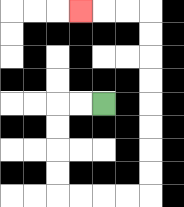{'start': '[4, 4]', 'end': '[3, 0]', 'path_directions': 'L,L,D,D,D,D,R,R,R,R,U,U,U,U,U,U,U,U,L,L,L', 'path_coordinates': '[[4, 4], [3, 4], [2, 4], [2, 5], [2, 6], [2, 7], [2, 8], [3, 8], [4, 8], [5, 8], [6, 8], [6, 7], [6, 6], [6, 5], [6, 4], [6, 3], [6, 2], [6, 1], [6, 0], [5, 0], [4, 0], [3, 0]]'}